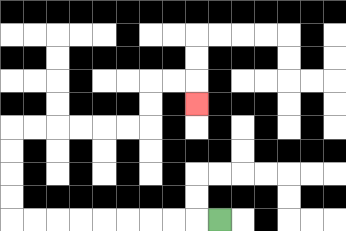{'start': '[9, 9]', 'end': '[8, 4]', 'path_directions': 'L,L,L,L,L,L,L,L,L,U,U,U,U,R,R,R,R,R,R,U,U,R,R,D', 'path_coordinates': '[[9, 9], [8, 9], [7, 9], [6, 9], [5, 9], [4, 9], [3, 9], [2, 9], [1, 9], [0, 9], [0, 8], [0, 7], [0, 6], [0, 5], [1, 5], [2, 5], [3, 5], [4, 5], [5, 5], [6, 5], [6, 4], [6, 3], [7, 3], [8, 3], [8, 4]]'}